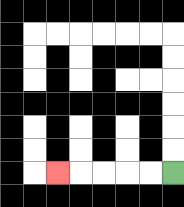{'start': '[7, 7]', 'end': '[2, 7]', 'path_directions': 'L,L,L,L,L', 'path_coordinates': '[[7, 7], [6, 7], [5, 7], [4, 7], [3, 7], [2, 7]]'}